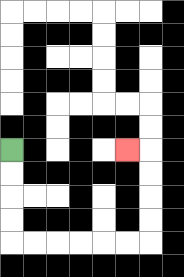{'start': '[0, 6]', 'end': '[5, 6]', 'path_directions': 'D,D,D,D,R,R,R,R,R,R,U,U,U,U,L', 'path_coordinates': '[[0, 6], [0, 7], [0, 8], [0, 9], [0, 10], [1, 10], [2, 10], [3, 10], [4, 10], [5, 10], [6, 10], [6, 9], [6, 8], [6, 7], [6, 6], [5, 6]]'}